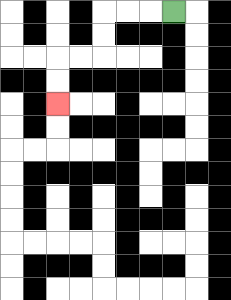{'start': '[7, 0]', 'end': '[2, 4]', 'path_directions': 'L,L,L,D,D,L,L,D,D', 'path_coordinates': '[[7, 0], [6, 0], [5, 0], [4, 0], [4, 1], [4, 2], [3, 2], [2, 2], [2, 3], [2, 4]]'}